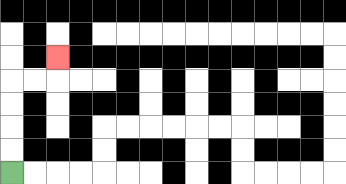{'start': '[0, 7]', 'end': '[2, 2]', 'path_directions': 'U,U,U,U,R,R,U', 'path_coordinates': '[[0, 7], [0, 6], [0, 5], [0, 4], [0, 3], [1, 3], [2, 3], [2, 2]]'}